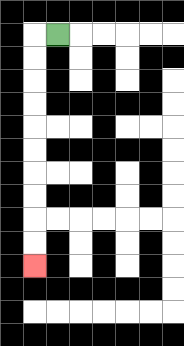{'start': '[2, 1]', 'end': '[1, 11]', 'path_directions': 'L,D,D,D,D,D,D,D,D,D,D', 'path_coordinates': '[[2, 1], [1, 1], [1, 2], [1, 3], [1, 4], [1, 5], [1, 6], [1, 7], [1, 8], [1, 9], [1, 10], [1, 11]]'}